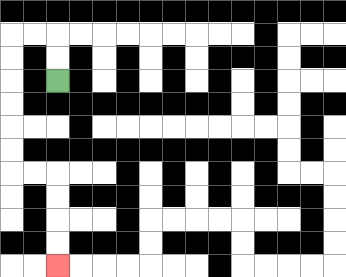{'start': '[2, 3]', 'end': '[2, 11]', 'path_directions': 'U,U,L,L,D,D,D,D,D,D,R,R,D,D,D,D', 'path_coordinates': '[[2, 3], [2, 2], [2, 1], [1, 1], [0, 1], [0, 2], [0, 3], [0, 4], [0, 5], [0, 6], [0, 7], [1, 7], [2, 7], [2, 8], [2, 9], [2, 10], [2, 11]]'}